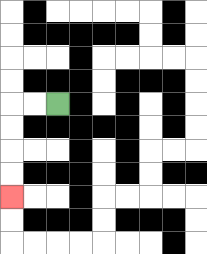{'start': '[2, 4]', 'end': '[0, 8]', 'path_directions': 'L,L,D,D,D,D', 'path_coordinates': '[[2, 4], [1, 4], [0, 4], [0, 5], [0, 6], [0, 7], [0, 8]]'}